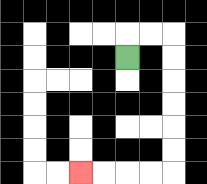{'start': '[5, 2]', 'end': '[3, 7]', 'path_directions': 'U,R,R,D,D,D,D,D,D,L,L,L,L', 'path_coordinates': '[[5, 2], [5, 1], [6, 1], [7, 1], [7, 2], [7, 3], [7, 4], [7, 5], [7, 6], [7, 7], [6, 7], [5, 7], [4, 7], [3, 7]]'}